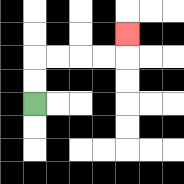{'start': '[1, 4]', 'end': '[5, 1]', 'path_directions': 'U,U,R,R,R,R,U', 'path_coordinates': '[[1, 4], [1, 3], [1, 2], [2, 2], [3, 2], [4, 2], [5, 2], [5, 1]]'}